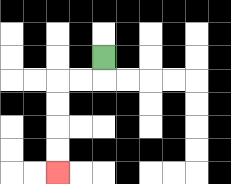{'start': '[4, 2]', 'end': '[2, 7]', 'path_directions': 'D,L,L,D,D,D,D', 'path_coordinates': '[[4, 2], [4, 3], [3, 3], [2, 3], [2, 4], [2, 5], [2, 6], [2, 7]]'}